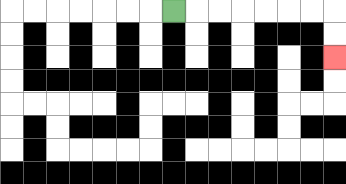{'start': '[7, 0]', 'end': '[14, 2]', 'path_directions': 'R,R,R,R,R,R,R,D,D', 'path_coordinates': '[[7, 0], [8, 0], [9, 0], [10, 0], [11, 0], [12, 0], [13, 0], [14, 0], [14, 1], [14, 2]]'}